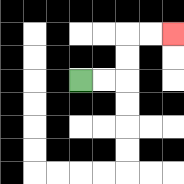{'start': '[3, 3]', 'end': '[7, 1]', 'path_directions': 'R,R,U,U,R,R', 'path_coordinates': '[[3, 3], [4, 3], [5, 3], [5, 2], [5, 1], [6, 1], [7, 1]]'}